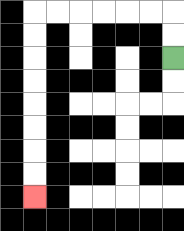{'start': '[7, 2]', 'end': '[1, 8]', 'path_directions': 'U,U,L,L,L,L,L,L,D,D,D,D,D,D,D,D', 'path_coordinates': '[[7, 2], [7, 1], [7, 0], [6, 0], [5, 0], [4, 0], [3, 0], [2, 0], [1, 0], [1, 1], [1, 2], [1, 3], [1, 4], [1, 5], [1, 6], [1, 7], [1, 8]]'}